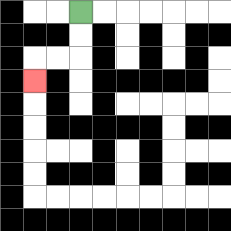{'start': '[3, 0]', 'end': '[1, 3]', 'path_directions': 'D,D,L,L,D', 'path_coordinates': '[[3, 0], [3, 1], [3, 2], [2, 2], [1, 2], [1, 3]]'}